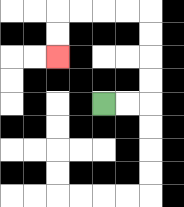{'start': '[4, 4]', 'end': '[2, 2]', 'path_directions': 'R,R,U,U,U,U,L,L,L,L,D,D', 'path_coordinates': '[[4, 4], [5, 4], [6, 4], [6, 3], [6, 2], [6, 1], [6, 0], [5, 0], [4, 0], [3, 0], [2, 0], [2, 1], [2, 2]]'}